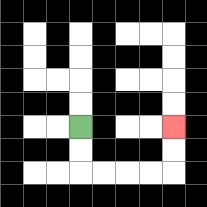{'start': '[3, 5]', 'end': '[7, 5]', 'path_directions': 'D,D,R,R,R,R,U,U', 'path_coordinates': '[[3, 5], [3, 6], [3, 7], [4, 7], [5, 7], [6, 7], [7, 7], [7, 6], [7, 5]]'}